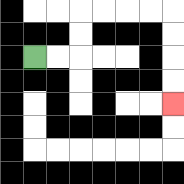{'start': '[1, 2]', 'end': '[7, 4]', 'path_directions': 'R,R,U,U,R,R,R,R,D,D,D,D', 'path_coordinates': '[[1, 2], [2, 2], [3, 2], [3, 1], [3, 0], [4, 0], [5, 0], [6, 0], [7, 0], [7, 1], [7, 2], [7, 3], [7, 4]]'}